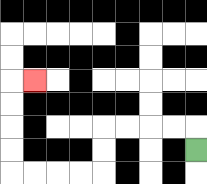{'start': '[8, 6]', 'end': '[1, 3]', 'path_directions': 'U,L,L,L,L,D,D,L,L,L,L,U,U,U,U,R', 'path_coordinates': '[[8, 6], [8, 5], [7, 5], [6, 5], [5, 5], [4, 5], [4, 6], [4, 7], [3, 7], [2, 7], [1, 7], [0, 7], [0, 6], [0, 5], [0, 4], [0, 3], [1, 3]]'}